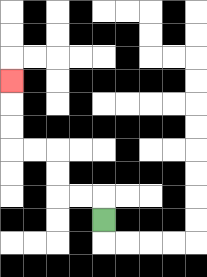{'start': '[4, 9]', 'end': '[0, 3]', 'path_directions': 'U,L,L,U,U,L,L,U,U,U', 'path_coordinates': '[[4, 9], [4, 8], [3, 8], [2, 8], [2, 7], [2, 6], [1, 6], [0, 6], [0, 5], [0, 4], [0, 3]]'}